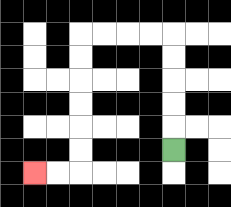{'start': '[7, 6]', 'end': '[1, 7]', 'path_directions': 'U,U,U,U,U,L,L,L,L,D,D,D,D,D,D,L,L', 'path_coordinates': '[[7, 6], [7, 5], [7, 4], [7, 3], [7, 2], [7, 1], [6, 1], [5, 1], [4, 1], [3, 1], [3, 2], [3, 3], [3, 4], [3, 5], [3, 6], [3, 7], [2, 7], [1, 7]]'}